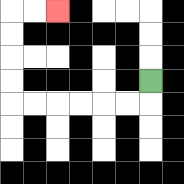{'start': '[6, 3]', 'end': '[2, 0]', 'path_directions': 'D,L,L,L,L,L,L,U,U,U,U,R,R', 'path_coordinates': '[[6, 3], [6, 4], [5, 4], [4, 4], [3, 4], [2, 4], [1, 4], [0, 4], [0, 3], [0, 2], [0, 1], [0, 0], [1, 0], [2, 0]]'}